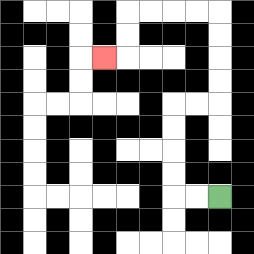{'start': '[9, 8]', 'end': '[4, 2]', 'path_directions': 'L,L,U,U,U,U,R,R,U,U,U,U,L,L,L,L,D,D,L', 'path_coordinates': '[[9, 8], [8, 8], [7, 8], [7, 7], [7, 6], [7, 5], [7, 4], [8, 4], [9, 4], [9, 3], [9, 2], [9, 1], [9, 0], [8, 0], [7, 0], [6, 0], [5, 0], [5, 1], [5, 2], [4, 2]]'}